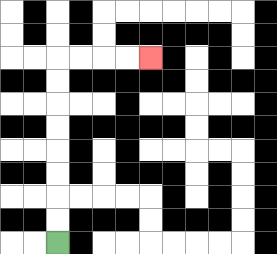{'start': '[2, 10]', 'end': '[6, 2]', 'path_directions': 'U,U,U,U,U,U,U,U,R,R,R,R', 'path_coordinates': '[[2, 10], [2, 9], [2, 8], [2, 7], [2, 6], [2, 5], [2, 4], [2, 3], [2, 2], [3, 2], [4, 2], [5, 2], [6, 2]]'}